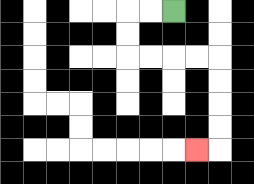{'start': '[7, 0]', 'end': '[8, 6]', 'path_directions': 'L,L,D,D,R,R,R,R,D,D,D,D,L', 'path_coordinates': '[[7, 0], [6, 0], [5, 0], [5, 1], [5, 2], [6, 2], [7, 2], [8, 2], [9, 2], [9, 3], [9, 4], [9, 5], [9, 6], [8, 6]]'}